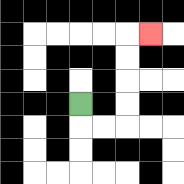{'start': '[3, 4]', 'end': '[6, 1]', 'path_directions': 'D,R,R,U,U,U,U,R', 'path_coordinates': '[[3, 4], [3, 5], [4, 5], [5, 5], [5, 4], [5, 3], [5, 2], [5, 1], [6, 1]]'}